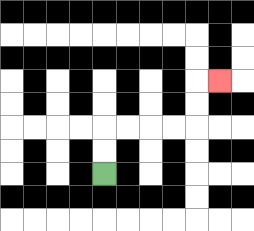{'start': '[4, 7]', 'end': '[9, 3]', 'path_directions': 'U,U,R,R,R,R,U,U,R', 'path_coordinates': '[[4, 7], [4, 6], [4, 5], [5, 5], [6, 5], [7, 5], [8, 5], [8, 4], [8, 3], [9, 3]]'}